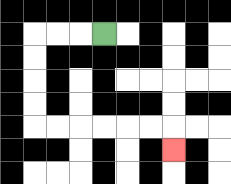{'start': '[4, 1]', 'end': '[7, 6]', 'path_directions': 'L,L,L,D,D,D,D,R,R,R,R,R,R,D', 'path_coordinates': '[[4, 1], [3, 1], [2, 1], [1, 1], [1, 2], [1, 3], [1, 4], [1, 5], [2, 5], [3, 5], [4, 5], [5, 5], [6, 5], [7, 5], [7, 6]]'}